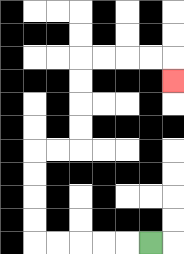{'start': '[6, 10]', 'end': '[7, 3]', 'path_directions': 'L,L,L,L,L,U,U,U,U,R,R,U,U,U,U,R,R,R,R,D', 'path_coordinates': '[[6, 10], [5, 10], [4, 10], [3, 10], [2, 10], [1, 10], [1, 9], [1, 8], [1, 7], [1, 6], [2, 6], [3, 6], [3, 5], [3, 4], [3, 3], [3, 2], [4, 2], [5, 2], [6, 2], [7, 2], [7, 3]]'}